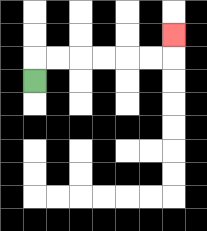{'start': '[1, 3]', 'end': '[7, 1]', 'path_directions': 'U,R,R,R,R,R,R,U', 'path_coordinates': '[[1, 3], [1, 2], [2, 2], [3, 2], [4, 2], [5, 2], [6, 2], [7, 2], [7, 1]]'}